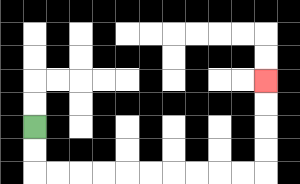{'start': '[1, 5]', 'end': '[11, 3]', 'path_directions': 'D,D,R,R,R,R,R,R,R,R,R,R,U,U,U,U', 'path_coordinates': '[[1, 5], [1, 6], [1, 7], [2, 7], [3, 7], [4, 7], [5, 7], [6, 7], [7, 7], [8, 7], [9, 7], [10, 7], [11, 7], [11, 6], [11, 5], [11, 4], [11, 3]]'}